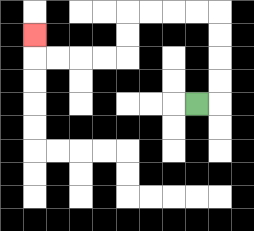{'start': '[8, 4]', 'end': '[1, 1]', 'path_directions': 'R,U,U,U,U,L,L,L,L,D,D,L,L,L,L,U', 'path_coordinates': '[[8, 4], [9, 4], [9, 3], [9, 2], [9, 1], [9, 0], [8, 0], [7, 0], [6, 0], [5, 0], [5, 1], [5, 2], [4, 2], [3, 2], [2, 2], [1, 2], [1, 1]]'}